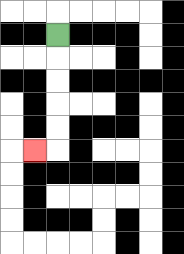{'start': '[2, 1]', 'end': '[1, 6]', 'path_directions': 'D,D,D,D,D,L', 'path_coordinates': '[[2, 1], [2, 2], [2, 3], [2, 4], [2, 5], [2, 6], [1, 6]]'}